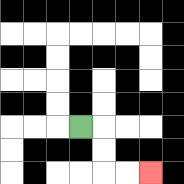{'start': '[3, 5]', 'end': '[6, 7]', 'path_directions': 'R,D,D,R,R', 'path_coordinates': '[[3, 5], [4, 5], [4, 6], [4, 7], [5, 7], [6, 7]]'}